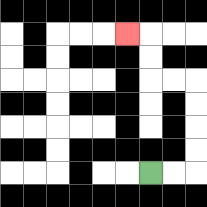{'start': '[6, 7]', 'end': '[5, 1]', 'path_directions': 'R,R,U,U,U,U,L,L,U,U,L', 'path_coordinates': '[[6, 7], [7, 7], [8, 7], [8, 6], [8, 5], [8, 4], [8, 3], [7, 3], [6, 3], [6, 2], [6, 1], [5, 1]]'}